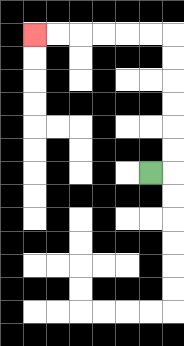{'start': '[6, 7]', 'end': '[1, 1]', 'path_directions': 'R,U,U,U,U,U,U,L,L,L,L,L,L', 'path_coordinates': '[[6, 7], [7, 7], [7, 6], [7, 5], [7, 4], [7, 3], [7, 2], [7, 1], [6, 1], [5, 1], [4, 1], [3, 1], [2, 1], [1, 1]]'}